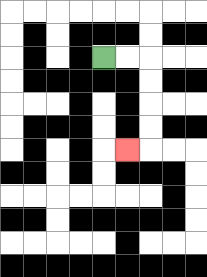{'start': '[4, 2]', 'end': '[5, 6]', 'path_directions': 'R,R,D,D,D,D,L', 'path_coordinates': '[[4, 2], [5, 2], [6, 2], [6, 3], [6, 4], [6, 5], [6, 6], [5, 6]]'}